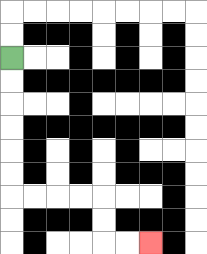{'start': '[0, 2]', 'end': '[6, 10]', 'path_directions': 'D,D,D,D,D,D,R,R,R,R,D,D,R,R', 'path_coordinates': '[[0, 2], [0, 3], [0, 4], [0, 5], [0, 6], [0, 7], [0, 8], [1, 8], [2, 8], [3, 8], [4, 8], [4, 9], [4, 10], [5, 10], [6, 10]]'}